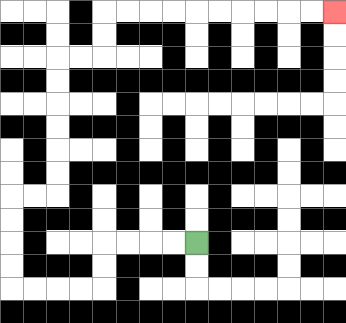{'start': '[8, 10]', 'end': '[14, 0]', 'path_directions': 'L,L,L,L,D,D,L,L,L,L,U,U,U,U,R,R,U,U,U,U,U,U,R,R,U,U,R,R,R,R,R,R,R,R,R,R', 'path_coordinates': '[[8, 10], [7, 10], [6, 10], [5, 10], [4, 10], [4, 11], [4, 12], [3, 12], [2, 12], [1, 12], [0, 12], [0, 11], [0, 10], [0, 9], [0, 8], [1, 8], [2, 8], [2, 7], [2, 6], [2, 5], [2, 4], [2, 3], [2, 2], [3, 2], [4, 2], [4, 1], [4, 0], [5, 0], [6, 0], [7, 0], [8, 0], [9, 0], [10, 0], [11, 0], [12, 0], [13, 0], [14, 0]]'}